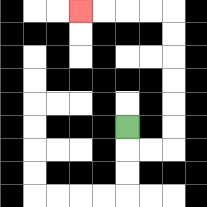{'start': '[5, 5]', 'end': '[3, 0]', 'path_directions': 'D,R,R,U,U,U,U,U,U,L,L,L,L', 'path_coordinates': '[[5, 5], [5, 6], [6, 6], [7, 6], [7, 5], [7, 4], [7, 3], [7, 2], [7, 1], [7, 0], [6, 0], [5, 0], [4, 0], [3, 0]]'}